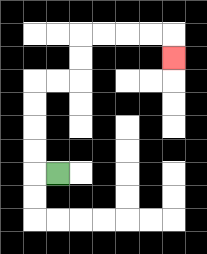{'start': '[2, 7]', 'end': '[7, 2]', 'path_directions': 'L,U,U,U,U,R,R,U,U,R,R,R,R,D', 'path_coordinates': '[[2, 7], [1, 7], [1, 6], [1, 5], [1, 4], [1, 3], [2, 3], [3, 3], [3, 2], [3, 1], [4, 1], [5, 1], [6, 1], [7, 1], [7, 2]]'}